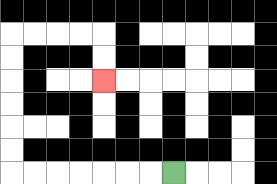{'start': '[7, 7]', 'end': '[4, 3]', 'path_directions': 'L,L,L,L,L,L,L,U,U,U,U,U,U,R,R,R,R,D,D', 'path_coordinates': '[[7, 7], [6, 7], [5, 7], [4, 7], [3, 7], [2, 7], [1, 7], [0, 7], [0, 6], [0, 5], [0, 4], [0, 3], [0, 2], [0, 1], [1, 1], [2, 1], [3, 1], [4, 1], [4, 2], [4, 3]]'}